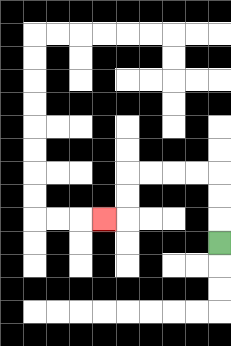{'start': '[9, 10]', 'end': '[4, 9]', 'path_directions': 'U,U,U,L,L,L,L,D,D,L', 'path_coordinates': '[[9, 10], [9, 9], [9, 8], [9, 7], [8, 7], [7, 7], [6, 7], [5, 7], [5, 8], [5, 9], [4, 9]]'}